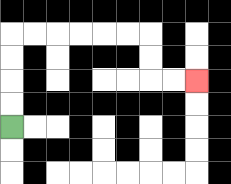{'start': '[0, 5]', 'end': '[8, 3]', 'path_directions': 'U,U,U,U,R,R,R,R,R,R,D,D,R,R', 'path_coordinates': '[[0, 5], [0, 4], [0, 3], [0, 2], [0, 1], [1, 1], [2, 1], [3, 1], [4, 1], [5, 1], [6, 1], [6, 2], [6, 3], [7, 3], [8, 3]]'}